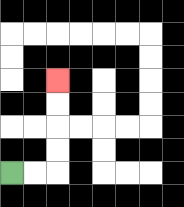{'start': '[0, 7]', 'end': '[2, 3]', 'path_directions': 'R,R,U,U,U,U', 'path_coordinates': '[[0, 7], [1, 7], [2, 7], [2, 6], [2, 5], [2, 4], [2, 3]]'}